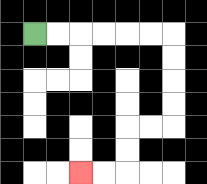{'start': '[1, 1]', 'end': '[3, 7]', 'path_directions': 'R,R,R,R,R,R,D,D,D,D,L,L,D,D,L,L', 'path_coordinates': '[[1, 1], [2, 1], [3, 1], [4, 1], [5, 1], [6, 1], [7, 1], [7, 2], [7, 3], [7, 4], [7, 5], [6, 5], [5, 5], [5, 6], [5, 7], [4, 7], [3, 7]]'}